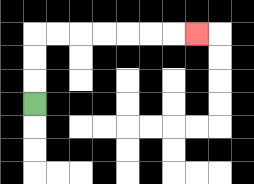{'start': '[1, 4]', 'end': '[8, 1]', 'path_directions': 'U,U,U,R,R,R,R,R,R,R', 'path_coordinates': '[[1, 4], [1, 3], [1, 2], [1, 1], [2, 1], [3, 1], [4, 1], [5, 1], [6, 1], [7, 1], [8, 1]]'}